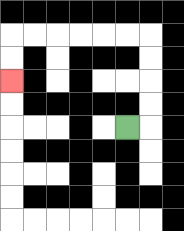{'start': '[5, 5]', 'end': '[0, 3]', 'path_directions': 'R,U,U,U,U,L,L,L,L,L,L,D,D', 'path_coordinates': '[[5, 5], [6, 5], [6, 4], [6, 3], [6, 2], [6, 1], [5, 1], [4, 1], [3, 1], [2, 1], [1, 1], [0, 1], [0, 2], [0, 3]]'}